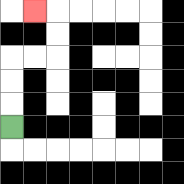{'start': '[0, 5]', 'end': '[1, 0]', 'path_directions': 'U,U,U,R,R,U,U,L', 'path_coordinates': '[[0, 5], [0, 4], [0, 3], [0, 2], [1, 2], [2, 2], [2, 1], [2, 0], [1, 0]]'}